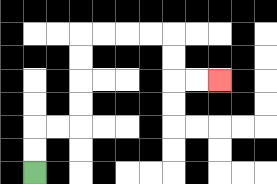{'start': '[1, 7]', 'end': '[9, 3]', 'path_directions': 'U,U,R,R,U,U,U,U,R,R,R,R,D,D,R,R', 'path_coordinates': '[[1, 7], [1, 6], [1, 5], [2, 5], [3, 5], [3, 4], [3, 3], [3, 2], [3, 1], [4, 1], [5, 1], [6, 1], [7, 1], [7, 2], [7, 3], [8, 3], [9, 3]]'}